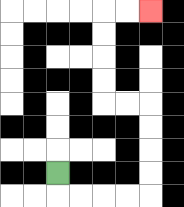{'start': '[2, 7]', 'end': '[6, 0]', 'path_directions': 'D,R,R,R,R,U,U,U,U,L,L,U,U,U,U,R,R', 'path_coordinates': '[[2, 7], [2, 8], [3, 8], [4, 8], [5, 8], [6, 8], [6, 7], [6, 6], [6, 5], [6, 4], [5, 4], [4, 4], [4, 3], [4, 2], [4, 1], [4, 0], [5, 0], [6, 0]]'}